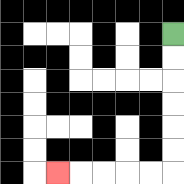{'start': '[7, 1]', 'end': '[2, 7]', 'path_directions': 'D,D,D,D,D,D,L,L,L,L,L', 'path_coordinates': '[[7, 1], [7, 2], [7, 3], [7, 4], [7, 5], [7, 6], [7, 7], [6, 7], [5, 7], [4, 7], [3, 7], [2, 7]]'}